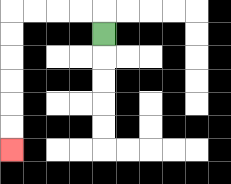{'start': '[4, 1]', 'end': '[0, 6]', 'path_directions': 'U,L,L,L,L,D,D,D,D,D,D', 'path_coordinates': '[[4, 1], [4, 0], [3, 0], [2, 0], [1, 0], [0, 0], [0, 1], [0, 2], [0, 3], [0, 4], [0, 5], [0, 6]]'}